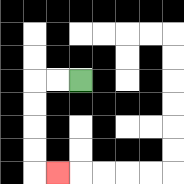{'start': '[3, 3]', 'end': '[2, 7]', 'path_directions': 'L,L,D,D,D,D,R', 'path_coordinates': '[[3, 3], [2, 3], [1, 3], [1, 4], [1, 5], [1, 6], [1, 7], [2, 7]]'}